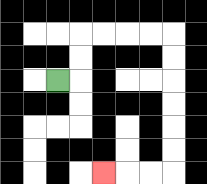{'start': '[2, 3]', 'end': '[4, 7]', 'path_directions': 'R,U,U,R,R,R,R,D,D,D,D,D,D,L,L,L', 'path_coordinates': '[[2, 3], [3, 3], [3, 2], [3, 1], [4, 1], [5, 1], [6, 1], [7, 1], [7, 2], [7, 3], [7, 4], [7, 5], [7, 6], [7, 7], [6, 7], [5, 7], [4, 7]]'}